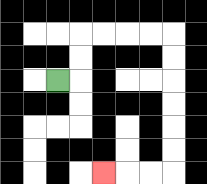{'start': '[2, 3]', 'end': '[4, 7]', 'path_directions': 'R,U,U,R,R,R,R,D,D,D,D,D,D,L,L,L', 'path_coordinates': '[[2, 3], [3, 3], [3, 2], [3, 1], [4, 1], [5, 1], [6, 1], [7, 1], [7, 2], [7, 3], [7, 4], [7, 5], [7, 6], [7, 7], [6, 7], [5, 7], [4, 7]]'}